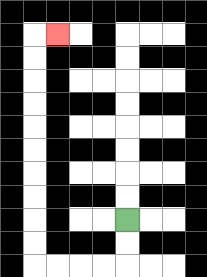{'start': '[5, 9]', 'end': '[2, 1]', 'path_directions': 'D,D,L,L,L,L,U,U,U,U,U,U,U,U,U,U,R', 'path_coordinates': '[[5, 9], [5, 10], [5, 11], [4, 11], [3, 11], [2, 11], [1, 11], [1, 10], [1, 9], [1, 8], [1, 7], [1, 6], [1, 5], [1, 4], [1, 3], [1, 2], [1, 1], [2, 1]]'}